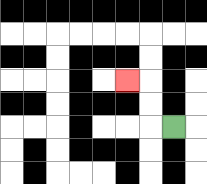{'start': '[7, 5]', 'end': '[5, 3]', 'path_directions': 'L,U,U,L', 'path_coordinates': '[[7, 5], [6, 5], [6, 4], [6, 3], [5, 3]]'}